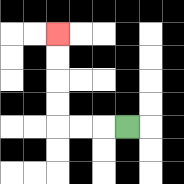{'start': '[5, 5]', 'end': '[2, 1]', 'path_directions': 'L,L,L,U,U,U,U', 'path_coordinates': '[[5, 5], [4, 5], [3, 5], [2, 5], [2, 4], [2, 3], [2, 2], [2, 1]]'}